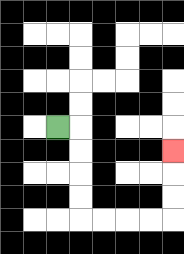{'start': '[2, 5]', 'end': '[7, 6]', 'path_directions': 'R,D,D,D,D,R,R,R,R,U,U,U', 'path_coordinates': '[[2, 5], [3, 5], [3, 6], [3, 7], [3, 8], [3, 9], [4, 9], [5, 9], [6, 9], [7, 9], [7, 8], [7, 7], [7, 6]]'}